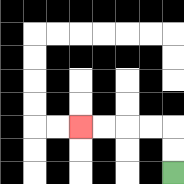{'start': '[7, 7]', 'end': '[3, 5]', 'path_directions': 'U,U,L,L,L,L', 'path_coordinates': '[[7, 7], [7, 6], [7, 5], [6, 5], [5, 5], [4, 5], [3, 5]]'}